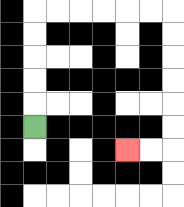{'start': '[1, 5]', 'end': '[5, 6]', 'path_directions': 'U,U,U,U,U,R,R,R,R,R,R,D,D,D,D,D,D,L,L', 'path_coordinates': '[[1, 5], [1, 4], [1, 3], [1, 2], [1, 1], [1, 0], [2, 0], [3, 0], [4, 0], [5, 0], [6, 0], [7, 0], [7, 1], [7, 2], [7, 3], [7, 4], [7, 5], [7, 6], [6, 6], [5, 6]]'}